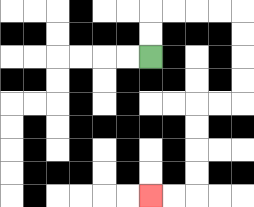{'start': '[6, 2]', 'end': '[6, 8]', 'path_directions': 'U,U,R,R,R,R,D,D,D,D,L,L,D,D,D,D,L,L', 'path_coordinates': '[[6, 2], [6, 1], [6, 0], [7, 0], [8, 0], [9, 0], [10, 0], [10, 1], [10, 2], [10, 3], [10, 4], [9, 4], [8, 4], [8, 5], [8, 6], [8, 7], [8, 8], [7, 8], [6, 8]]'}